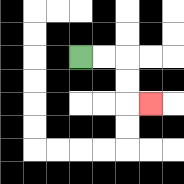{'start': '[3, 2]', 'end': '[6, 4]', 'path_directions': 'R,R,D,D,R', 'path_coordinates': '[[3, 2], [4, 2], [5, 2], [5, 3], [5, 4], [6, 4]]'}